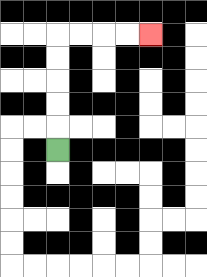{'start': '[2, 6]', 'end': '[6, 1]', 'path_directions': 'U,U,U,U,U,R,R,R,R', 'path_coordinates': '[[2, 6], [2, 5], [2, 4], [2, 3], [2, 2], [2, 1], [3, 1], [4, 1], [5, 1], [6, 1]]'}